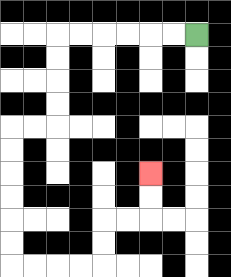{'start': '[8, 1]', 'end': '[6, 7]', 'path_directions': 'L,L,L,L,L,L,D,D,D,D,L,L,D,D,D,D,D,D,R,R,R,R,U,U,R,R,U,U', 'path_coordinates': '[[8, 1], [7, 1], [6, 1], [5, 1], [4, 1], [3, 1], [2, 1], [2, 2], [2, 3], [2, 4], [2, 5], [1, 5], [0, 5], [0, 6], [0, 7], [0, 8], [0, 9], [0, 10], [0, 11], [1, 11], [2, 11], [3, 11], [4, 11], [4, 10], [4, 9], [5, 9], [6, 9], [6, 8], [6, 7]]'}